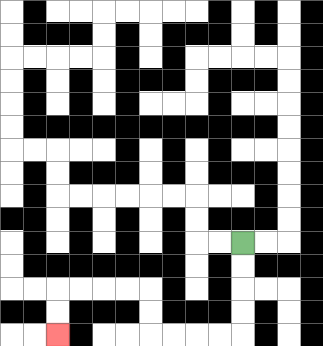{'start': '[10, 10]', 'end': '[2, 14]', 'path_directions': 'D,D,D,D,L,L,L,L,U,U,L,L,L,L,D,D', 'path_coordinates': '[[10, 10], [10, 11], [10, 12], [10, 13], [10, 14], [9, 14], [8, 14], [7, 14], [6, 14], [6, 13], [6, 12], [5, 12], [4, 12], [3, 12], [2, 12], [2, 13], [2, 14]]'}